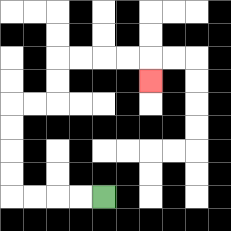{'start': '[4, 8]', 'end': '[6, 3]', 'path_directions': 'L,L,L,L,U,U,U,U,R,R,U,U,R,R,R,R,D', 'path_coordinates': '[[4, 8], [3, 8], [2, 8], [1, 8], [0, 8], [0, 7], [0, 6], [0, 5], [0, 4], [1, 4], [2, 4], [2, 3], [2, 2], [3, 2], [4, 2], [5, 2], [6, 2], [6, 3]]'}